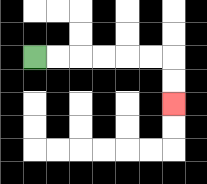{'start': '[1, 2]', 'end': '[7, 4]', 'path_directions': 'R,R,R,R,R,R,D,D', 'path_coordinates': '[[1, 2], [2, 2], [3, 2], [4, 2], [5, 2], [6, 2], [7, 2], [7, 3], [7, 4]]'}